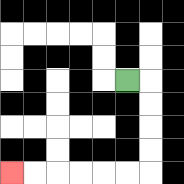{'start': '[5, 3]', 'end': '[0, 7]', 'path_directions': 'R,D,D,D,D,L,L,L,L,L,L', 'path_coordinates': '[[5, 3], [6, 3], [6, 4], [6, 5], [6, 6], [6, 7], [5, 7], [4, 7], [3, 7], [2, 7], [1, 7], [0, 7]]'}